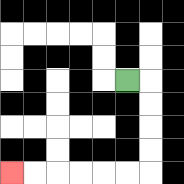{'start': '[5, 3]', 'end': '[0, 7]', 'path_directions': 'R,D,D,D,D,L,L,L,L,L,L', 'path_coordinates': '[[5, 3], [6, 3], [6, 4], [6, 5], [6, 6], [6, 7], [5, 7], [4, 7], [3, 7], [2, 7], [1, 7], [0, 7]]'}